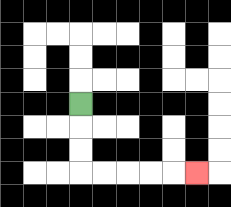{'start': '[3, 4]', 'end': '[8, 7]', 'path_directions': 'D,D,D,R,R,R,R,R', 'path_coordinates': '[[3, 4], [3, 5], [3, 6], [3, 7], [4, 7], [5, 7], [6, 7], [7, 7], [8, 7]]'}